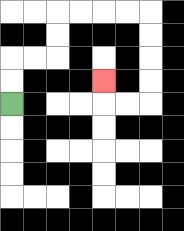{'start': '[0, 4]', 'end': '[4, 3]', 'path_directions': 'U,U,R,R,U,U,R,R,R,R,D,D,D,D,L,L,U', 'path_coordinates': '[[0, 4], [0, 3], [0, 2], [1, 2], [2, 2], [2, 1], [2, 0], [3, 0], [4, 0], [5, 0], [6, 0], [6, 1], [6, 2], [6, 3], [6, 4], [5, 4], [4, 4], [4, 3]]'}